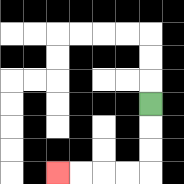{'start': '[6, 4]', 'end': '[2, 7]', 'path_directions': 'D,D,D,L,L,L,L', 'path_coordinates': '[[6, 4], [6, 5], [6, 6], [6, 7], [5, 7], [4, 7], [3, 7], [2, 7]]'}